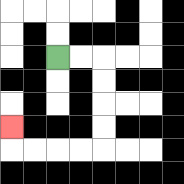{'start': '[2, 2]', 'end': '[0, 5]', 'path_directions': 'R,R,D,D,D,D,L,L,L,L,U', 'path_coordinates': '[[2, 2], [3, 2], [4, 2], [4, 3], [4, 4], [4, 5], [4, 6], [3, 6], [2, 6], [1, 6], [0, 6], [0, 5]]'}